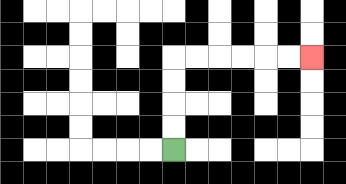{'start': '[7, 6]', 'end': '[13, 2]', 'path_directions': 'U,U,U,U,R,R,R,R,R,R', 'path_coordinates': '[[7, 6], [7, 5], [7, 4], [7, 3], [7, 2], [8, 2], [9, 2], [10, 2], [11, 2], [12, 2], [13, 2]]'}